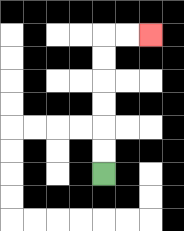{'start': '[4, 7]', 'end': '[6, 1]', 'path_directions': 'U,U,U,U,U,U,R,R', 'path_coordinates': '[[4, 7], [4, 6], [4, 5], [4, 4], [4, 3], [4, 2], [4, 1], [5, 1], [6, 1]]'}